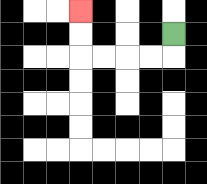{'start': '[7, 1]', 'end': '[3, 0]', 'path_directions': 'D,L,L,L,L,U,U', 'path_coordinates': '[[7, 1], [7, 2], [6, 2], [5, 2], [4, 2], [3, 2], [3, 1], [3, 0]]'}